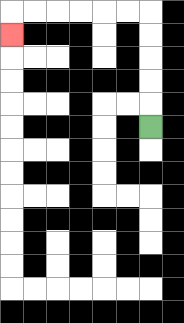{'start': '[6, 5]', 'end': '[0, 1]', 'path_directions': 'U,U,U,U,U,L,L,L,L,L,L,D', 'path_coordinates': '[[6, 5], [6, 4], [6, 3], [6, 2], [6, 1], [6, 0], [5, 0], [4, 0], [3, 0], [2, 0], [1, 0], [0, 0], [0, 1]]'}